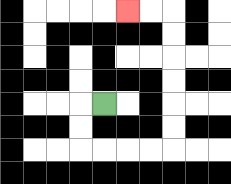{'start': '[4, 4]', 'end': '[5, 0]', 'path_directions': 'L,D,D,R,R,R,R,U,U,U,U,U,U,L,L', 'path_coordinates': '[[4, 4], [3, 4], [3, 5], [3, 6], [4, 6], [5, 6], [6, 6], [7, 6], [7, 5], [7, 4], [7, 3], [7, 2], [7, 1], [7, 0], [6, 0], [5, 0]]'}